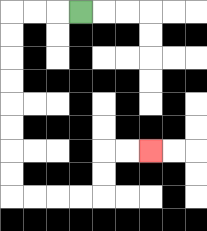{'start': '[3, 0]', 'end': '[6, 6]', 'path_directions': 'L,L,L,D,D,D,D,D,D,D,D,R,R,R,R,U,U,R,R', 'path_coordinates': '[[3, 0], [2, 0], [1, 0], [0, 0], [0, 1], [0, 2], [0, 3], [0, 4], [0, 5], [0, 6], [0, 7], [0, 8], [1, 8], [2, 8], [3, 8], [4, 8], [4, 7], [4, 6], [5, 6], [6, 6]]'}